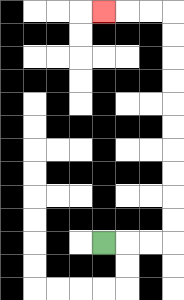{'start': '[4, 10]', 'end': '[4, 0]', 'path_directions': 'R,R,R,U,U,U,U,U,U,U,U,U,U,L,L,L', 'path_coordinates': '[[4, 10], [5, 10], [6, 10], [7, 10], [7, 9], [7, 8], [7, 7], [7, 6], [7, 5], [7, 4], [7, 3], [7, 2], [7, 1], [7, 0], [6, 0], [5, 0], [4, 0]]'}